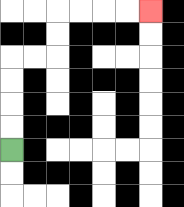{'start': '[0, 6]', 'end': '[6, 0]', 'path_directions': 'U,U,U,U,R,R,U,U,R,R,R,R', 'path_coordinates': '[[0, 6], [0, 5], [0, 4], [0, 3], [0, 2], [1, 2], [2, 2], [2, 1], [2, 0], [3, 0], [4, 0], [5, 0], [6, 0]]'}